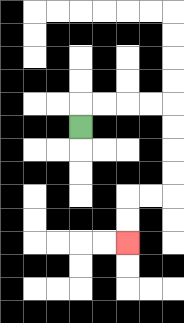{'start': '[3, 5]', 'end': '[5, 10]', 'path_directions': 'U,R,R,R,R,D,D,D,D,L,L,D,D', 'path_coordinates': '[[3, 5], [3, 4], [4, 4], [5, 4], [6, 4], [7, 4], [7, 5], [7, 6], [7, 7], [7, 8], [6, 8], [5, 8], [5, 9], [5, 10]]'}